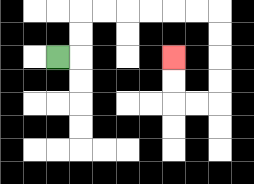{'start': '[2, 2]', 'end': '[7, 2]', 'path_directions': 'R,U,U,R,R,R,R,R,R,D,D,D,D,L,L,U,U', 'path_coordinates': '[[2, 2], [3, 2], [3, 1], [3, 0], [4, 0], [5, 0], [6, 0], [7, 0], [8, 0], [9, 0], [9, 1], [9, 2], [9, 3], [9, 4], [8, 4], [7, 4], [7, 3], [7, 2]]'}